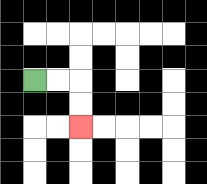{'start': '[1, 3]', 'end': '[3, 5]', 'path_directions': 'R,R,D,D', 'path_coordinates': '[[1, 3], [2, 3], [3, 3], [3, 4], [3, 5]]'}